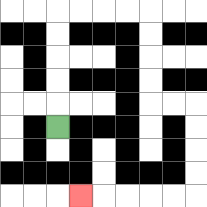{'start': '[2, 5]', 'end': '[3, 8]', 'path_directions': 'U,U,U,U,U,R,R,R,R,D,D,D,D,R,R,D,D,D,D,L,L,L,L,L', 'path_coordinates': '[[2, 5], [2, 4], [2, 3], [2, 2], [2, 1], [2, 0], [3, 0], [4, 0], [5, 0], [6, 0], [6, 1], [6, 2], [6, 3], [6, 4], [7, 4], [8, 4], [8, 5], [8, 6], [8, 7], [8, 8], [7, 8], [6, 8], [5, 8], [4, 8], [3, 8]]'}